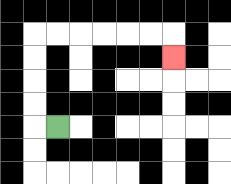{'start': '[2, 5]', 'end': '[7, 2]', 'path_directions': 'L,U,U,U,U,R,R,R,R,R,R,D', 'path_coordinates': '[[2, 5], [1, 5], [1, 4], [1, 3], [1, 2], [1, 1], [2, 1], [3, 1], [4, 1], [5, 1], [6, 1], [7, 1], [7, 2]]'}